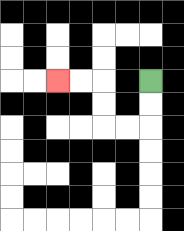{'start': '[6, 3]', 'end': '[2, 3]', 'path_directions': 'D,D,L,L,U,U,L,L', 'path_coordinates': '[[6, 3], [6, 4], [6, 5], [5, 5], [4, 5], [4, 4], [4, 3], [3, 3], [2, 3]]'}